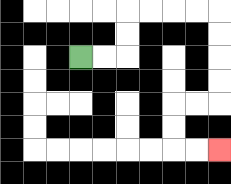{'start': '[3, 2]', 'end': '[9, 6]', 'path_directions': 'R,R,U,U,R,R,R,R,D,D,D,D,L,L,D,D,R,R', 'path_coordinates': '[[3, 2], [4, 2], [5, 2], [5, 1], [5, 0], [6, 0], [7, 0], [8, 0], [9, 0], [9, 1], [9, 2], [9, 3], [9, 4], [8, 4], [7, 4], [7, 5], [7, 6], [8, 6], [9, 6]]'}